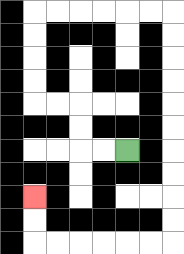{'start': '[5, 6]', 'end': '[1, 8]', 'path_directions': 'L,L,U,U,L,L,U,U,U,U,R,R,R,R,R,R,D,D,D,D,D,D,D,D,D,D,L,L,L,L,L,L,U,U', 'path_coordinates': '[[5, 6], [4, 6], [3, 6], [3, 5], [3, 4], [2, 4], [1, 4], [1, 3], [1, 2], [1, 1], [1, 0], [2, 0], [3, 0], [4, 0], [5, 0], [6, 0], [7, 0], [7, 1], [7, 2], [7, 3], [7, 4], [7, 5], [7, 6], [7, 7], [7, 8], [7, 9], [7, 10], [6, 10], [5, 10], [4, 10], [3, 10], [2, 10], [1, 10], [1, 9], [1, 8]]'}